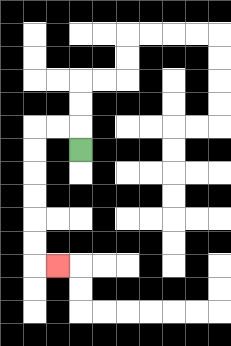{'start': '[3, 6]', 'end': '[2, 11]', 'path_directions': 'U,L,L,D,D,D,D,D,D,R', 'path_coordinates': '[[3, 6], [3, 5], [2, 5], [1, 5], [1, 6], [1, 7], [1, 8], [1, 9], [1, 10], [1, 11], [2, 11]]'}